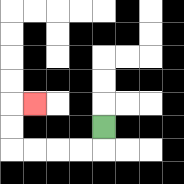{'start': '[4, 5]', 'end': '[1, 4]', 'path_directions': 'D,L,L,L,L,U,U,R', 'path_coordinates': '[[4, 5], [4, 6], [3, 6], [2, 6], [1, 6], [0, 6], [0, 5], [0, 4], [1, 4]]'}